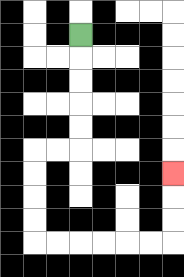{'start': '[3, 1]', 'end': '[7, 7]', 'path_directions': 'D,D,D,D,D,L,L,D,D,D,D,R,R,R,R,R,R,U,U,U', 'path_coordinates': '[[3, 1], [3, 2], [3, 3], [3, 4], [3, 5], [3, 6], [2, 6], [1, 6], [1, 7], [1, 8], [1, 9], [1, 10], [2, 10], [3, 10], [4, 10], [5, 10], [6, 10], [7, 10], [7, 9], [7, 8], [7, 7]]'}